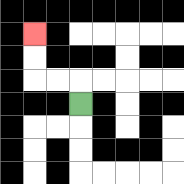{'start': '[3, 4]', 'end': '[1, 1]', 'path_directions': 'U,L,L,U,U', 'path_coordinates': '[[3, 4], [3, 3], [2, 3], [1, 3], [1, 2], [1, 1]]'}